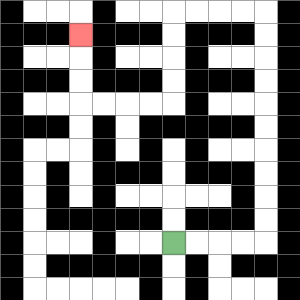{'start': '[7, 10]', 'end': '[3, 1]', 'path_directions': 'R,R,R,R,U,U,U,U,U,U,U,U,U,U,L,L,L,L,D,D,D,D,L,L,L,L,U,U,U', 'path_coordinates': '[[7, 10], [8, 10], [9, 10], [10, 10], [11, 10], [11, 9], [11, 8], [11, 7], [11, 6], [11, 5], [11, 4], [11, 3], [11, 2], [11, 1], [11, 0], [10, 0], [9, 0], [8, 0], [7, 0], [7, 1], [7, 2], [7, 3], [7, 4], [6, 4], [5, 4], [4, 4], [3, 4], [3, 3], [3, 2], [3, 1]]'}